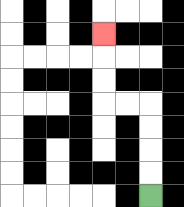{'start': '[6, 8]', 'end': '[4, 1]', 'path_directions': 'U,U,U,U,L,L,U,U,U', 'path_coordinates': '[[6, 8], [6, 7], [6, 6], [6, 5], [6, 4], [5, 4], [4, 4], [4, 3], [4, 2], [4, 1]]'}